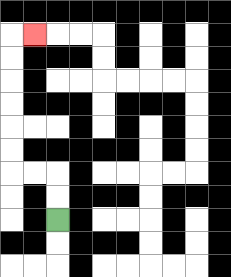{'start': '[2, 9]', 'end': '[1, 1]', 'path_directions': 'U,U,L,L,U,U,U,U,U,U,R', 'path_coordinates': '[[2, 9], [2, 8], [2, 7], [1, 7], [0, 7], [0, 6], [0, 5], [0, 4], [0, 3], [0, 2], [0, 1], [1, 1]]'}